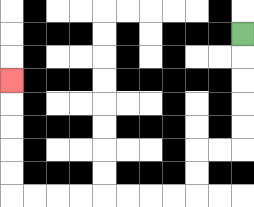{'start': '[10, 1]', 'end': '[0, 3]', 'path_directions': 'D,D,D,D,D,L,L,D,D,L,L,L,L,L,L,L,L,U,U,U,U,U', 'path_coordinates': '[[10, 1], [10, 2], [10, 3], [10, 4], [10, 5], [10, 6], [9, 6], [8, 6], [8, 7], [8, 8], [7, 8], [6, 8], [5, 8], [4, 8], [3, 8], [2, 8], [1, 8], [0, 8], [0, 7], [0, 6], [0, 5], [0, 4], [0, 3]]'}